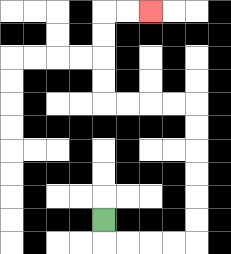{'start': '[4, 9]', 'end': '[6, 0]', 'path_directions': 'D,R,R,R,R,U,U,U,U,U,U,L,L,L,L,U,U,U,U,R,R', 'path_coordinates': '[[4, 9], [4, 10], [5, 10], [6, 10], [7, 10], [8, 10], [8, 9], [8, 8], [8, 7], [8, 6], [8, 5], [8, 4], [7, 4], [6, 4], [5, 4], [4, 4], [4, 3], [4, 2], [4, 1], [4, 0], [5, 0], [6, 0]]'}